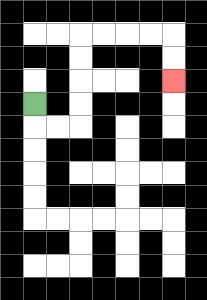{'start': '[1, 4]', 'end': '[7, 3]', 'path_directions': 'D,R,R,U,U,U,U,R,R,R,R,D,D', 'path_coordinates': '[[1, 4], [1, 5], [2, 5], [3, 5], [3, 4], [3, 3], [3, 2], [3, 1], [4, 1], [5, 1], [6, 1], [7, 1], [7, 2], [7, 3]]'}